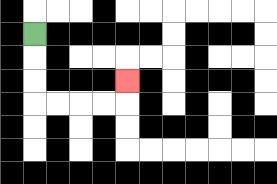{'start': '[1, 1]', 'end': '[5, 3]', 'path_directions': 'D,D,D,R,R,R,R,U', 'path_coordinates': '[[1, 1], [1, 2], [1, 3], [1, 4], [2, 4], [3, 4], [4, 4], [5, 4], [5, 3]]'}